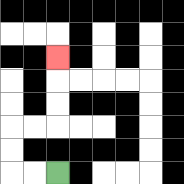{'start': '[2, 7]', 'end': '[2, 2]', 'path_directions': 'L,L,U,U,R,R,U,U,U', 'path_coordinates': '[[2, 7], [1, 7], [0, 7], [0, 6], [0, 5], [1, 5], [2, 5], [2, 4], [2, 3], [2, 2]]'}